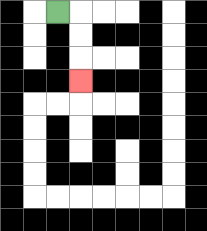{'start': '[2, 0]', 'end': '[3, 3]', 'path_directions': 'R,D,D,D', 'path_coordinates': '[[2, 0], [3, 0], [3, 1], [3, 2], [3, 3]]'}